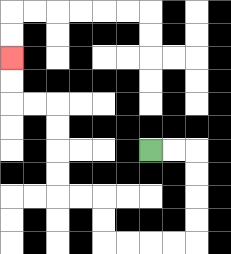{'start': '[6, 6]', 'end': '[0, 2]', 'path_directions': 'R,R,D,D,D,D,L,L,L,L,U,U,L,L,U,U,U,U,L,L,U,U', 'path_coordinates': '[[6, 6], [7, 6], [8, 6], [8, 7], [8, 8], [8, 9], [8, 10], [7, 10], [6, 10], [5, 10], [4, 10], [4, 9], [4, 8], [3, 8], [2, 8], [2, 7], [2, 6], [2, 5], [2, 4], [1, 4], [0, 4], [0, 3], [0, 2]]'}